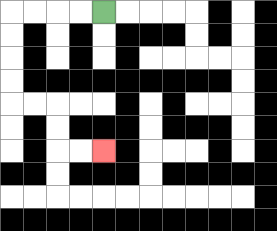{'start': '[4, 0]', 'end': '[4, 6]', 'path_directions': 'L,L,L,L,D,D,D,D,R,R,D,D,R,R', 'path_coordinates': '[[4, 0], [3, 0], [2, 0], [1, 0], [0, 0], [0, 1], [0, 2], [0, 3], [0, 4], [1, 4], [2, 4], [2, 5], [2, 6], [3, 6], [4, 6]]'}